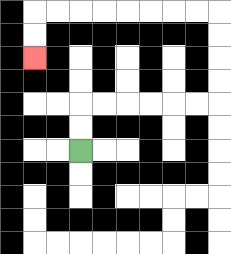{'start': '[3, 6]', 'end': '[1, 2]', 'path_directions': 'U,U,R,R,R,R,R,R,U,U,U,U,L,L,L,L,L,L,L,L,D,D', 'path_coordinates': '[[3, 6], [3, 5], [3, 4], [4, 4], [5, 4], [6, 4], [7, 4], [8, 4], [9, 4], [9, 3], [9, 2], [9, 1], [9, 0], [8, 0], [7, 0], [6, 0], [5, 0], [4, 0], [3, 0], [2, 0], [1, 0], [1, 1], [1, 2]]'}